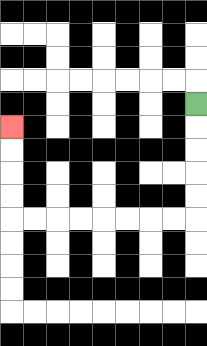{'start': '[8, 4]', 'end': '[0, 5]', 'path_directions': 'D,D,D,D,D,L,L,L,L,L,L,L,L,U,U,U,U', 'path_coordinates': '[[8, 4], [8, 5], [8, 6], [8, 7], [8, 8], [8, 9], [7, 9], [6, 9], [5, 9], [4, 9], [3, 9], [2, 9], [1, 9], [0, 9], [0, 8], [0, 7], [0, 6], [0, 5]]'}